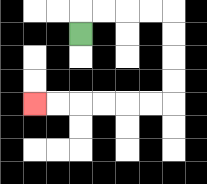{'start': '[3, 1]', 'end': '[1, 4]', 'path_directions': 'U,R,R,R,R,D,D,D,D,L,L,L,L,L,L', 'path_coordinates': '[[3, 1], [3, 0], [4, 0], [5, 0], [6, 0], [7, 0], [7, 1], [7, 2], [7, 3], [7, 4], [6, 4], [5, 4], [4, 4], [3, 4], [2, 4], [1, 4]]'}